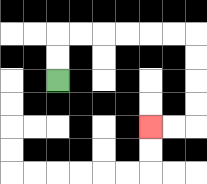{'start': '[2, 3]', 'end': '[6, 5]', 'path_directions': 'U,U,R,R,R,R,R,R,D,D,D,D,L,L', 'path_coordinates': '[[2, 3], [2, 2], [2, 1], [3, 1], [4, 1], [5, 1], [6, 1], [7, 1], [8, 1], [8, 2], [8, 3], [8, 4], [8, 5], [7, 5], [6, 5]]'}